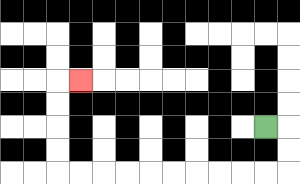{'start': '[11, 5]', 'end': '[3, 3]', 'path_directions': 'R,D,D,L,L,L,L,L,L,L,L,L,L,U,U,U,U,R', 'path_coordinates': '[[11, 5], [12, 5], [12, 6], [12, 7], [11, 7], [10, 7], [9, 7], [8, 7], [7, 7], [6, 7], [5, 7], [4, 7], [3, 7], [2, 7], [2, 6], [2, 5], [2, 4], [2, 3], [3, 3]]'}